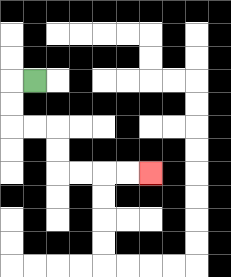{'start': '[1, 3]', 'end': '[6, 7]', 'path_directions': 'L,D,D,R,R,D,D,R,R,R,R', 'path_coordinates': '[[1, 3], [0, 3], [0, 4], [0, 5], [1, 5], [2, 5], [2, 6], [2, 7], [3, 7], [4, 7], [5, 7], [6, 7]]'}